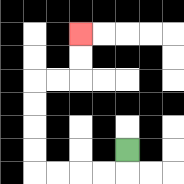{'start': '[5, 6]', 'end': '[3, 1]', 'path_directions': 'D,L,L,L,L,U,U,U,U,R,R,U,U', 'path_coordinates': '[[5, 6], [5, 7], [4, 7], [3, 7], [2, 7], [1, 7], [1, 6], [1, 5], [1, 4], [1, 3], [2, 3], [3, 3], [3, 2], [3, 1]]'}